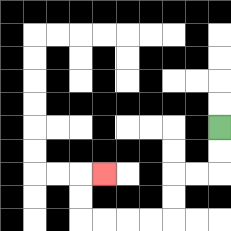{'start': '[9, 5]', 'end': '[4, 7]', 'path_directions': 'D,D,L,L,D,D,L,L,L,L,U,U,R', 'path_coordinates': '[[9, 5], [9, 6], [9, 7], [8, 7], [7, 7], [7, 8], [7, 9], [6, 9], [5, 9], [4, 9], [3, 9], [3, 8], [3, 7], [4, 7]]'}